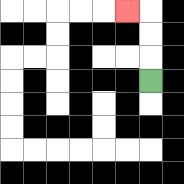{'start': '[6, 3]', 'end': '[5, 0]', 'path_directions': 'U,U,U,L', 'path_coordinates': '[[6, 3], [6, 2], [6, 1], [6, 0], [5, 0]]'}